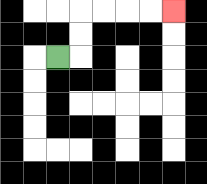{'start': '[2, 2]', 'end': '[7, 0]', 'path_directions': 'R,U,U,R,R,R,R', 'path_coordinates': '[[2, 2], [3, 2], [3, 1], [3, 0], [4, 0], [5, 0], [6, 0], [7, 0]]'}